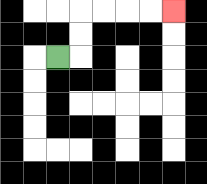{'start': '[2, 2]', 'end': '[7, 0]', 'path_directions': 'R,U,U,R,R,R,R', 'path_coordinates': '[[2, 2], [3, 2], [3, 1], [3, 0], [4, 0], [5, 0], [6, 0], [7, 0]]'}